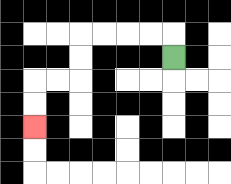{'start': '[7, 2]', 'end': '[1, 5]', 'path_directions': 'U,L,L,L,L,D,D,L,L,D,D', 'path_coordinates': '[[7, 2], [7, 1], [6, 1], [5, 1], [4, 1], [3, 1], [3, 2], [3, 3], [2, 3], [1, 3], [1, 4], [1, 5]]'}